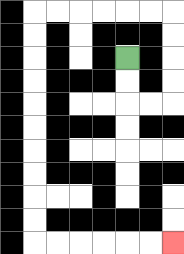{'start': '[5, 2]', 'end': '[7, 10]', 'path_directions': 'D,D,R,R,U,U,U,U,L,L,L,L,L,L,D,D,D,D,D,D,D,D,D,D,R,R,R,R,R,R', 'path_coordinates': '[[5, 2], [5, 3], [5, 4], [6, 4], [7, 4], [7, 3], [7, 2], [7, 1], [7, 0], [6, 0], [5, 0], [4, 0], [3, 0], [2, 0], [1, 0], [1, 1], [1, 2], [1, 3], [1, 4], [1, 5], [1, 6], [1, 7], [1, 8], [1, 9], [1, 10], [2, 10], [3, 10], [4, 10], [5, 10], [6, 10], [7, 10]]'}